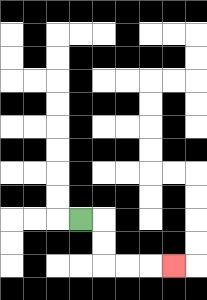{'start': '[3, 9]', 'end': '[7, 11]', 'path_directions': 'R,D,D,R,R,R', 'path_coordinates': '[[3, 9], [4, 9], [4, 10], [4, 11], [5, 11], [6, 11], [7, 11]]'}